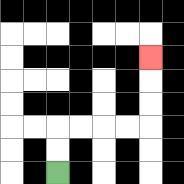{'start': '[2, 7]', 'end': '[6, 2]', 'path_directions': 'U,U,R,R,R,R,U,U,U', 'path_coordinates': '[[2, 7], [2, 6], [2, 5], [3, 5], [4, 5], [5, 5], [6, 5], [6, 4], [6, 3], [6, 2]]'}